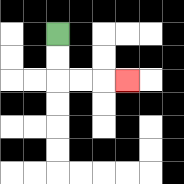{'start': '[2, 1]', 'end': '[5, 3]', 'path_directions': 'D,D,R,R,R', 'path_coordinates': '[[2, 1], [2, 2], [2, 3], [3, 3], [4, 3], [5, 3]]'}